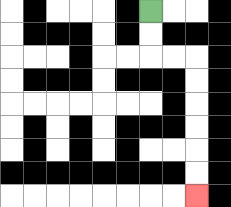{'start': '[6, 0]', 'end': '[8, 8]', 'path_directions': 'D,D,R,R,D,D,D,D,D,D', 'path_coordinates': '[[6, 0], [6, 1], [6, 2], [7, 2], [8, 2], [8, 3], [8, 4], [8, 5], [8, 6], [8, 7], [8, 8]]'}